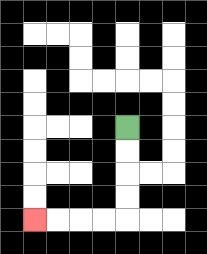{'start': '[5, 5]', 'end': '[1, 9]', 'path_directions': 'D,D,D,D,L,L,L,L', 'path_coordinates': '[[5, 5], [5, 6], [5, 7], [5, 8], [5, 9], [4, 9], [3, 9], [2, 9], [1, 9]]'}